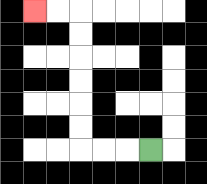{'start': '[6, 6]', 'end': '[1, 0]', 'path_directions': 'L,L,L,U,U,U,U,U,U,L,L', 'path_coordinates': '[[6, 6], [5, 6], [4, 6], [3, 6], [3, 5], [3, 4], [3, 3], [3, 2], [3, 1], [3, 0], [2, 0], [1, 0]]'}